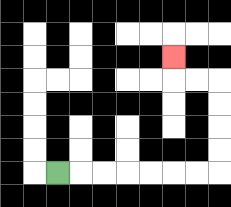{'start': '[2, 7]', 'end': '[7, 2]', 'path_directions': 'R,R,R,R,R,R,R,U,U,U,U,L,L,U', 'path_coordinates': '[[2, 7], [3, 7], [4, 7], [5, 7], [6, 7], [7, 7], [8, 7], [9, 7], [9, 6], [9, 5], [9, 4], [9, 3], [8, 3], [7, 3], [7, 2]]'}